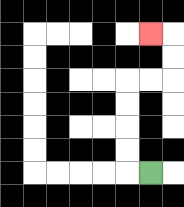{'start': '[6, 7]', 'end': '[6, 1]', 'path_directions': 'L,U,U,U,U,R,R,U,U,L', 'path_coordinates': '[[6, 7], [5, 7], [5, 6], [5, 5], [5, 4], [5, 3], [6, 3], [7, 3], [7, 2], [7, 1], [6, 1]]'}